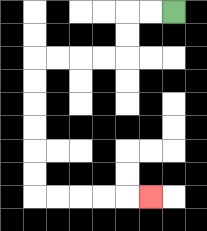{'start': '[7, 0]', 'end': '[6, 8]', 'path_directions': 'L,L,D,D,L,L,L,L,D,D,D,D,D,D,R,R,R,R,R', 'path_coordinates': '[[7, 0], [6, 0], [5, 0], [5, 1], [5, 2], [4, 2], [3, 2], [2, 2], [1, 2], [1, 3], [1, 4], [1, 5], [1, 6], [1, 7], [1, 8], [2, 8], [3, 8], [4, 8], [5, 8], [6, 8]]'}